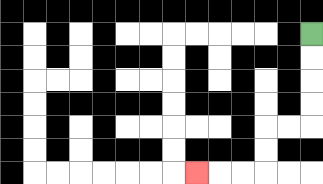{'start': '[13, 1]', 'end': '[8, 7]', 'path_directions': 'D,D,D,D,L,L,D,D,L,L,L', 'path_coordinates': '[[13, 1], [13, 2], [13, 3], [13, 4], [13, 5], [12, 5], [11, 5], [11, 6], [11, 7], [10, 7], [9, 7], [8, 7]]'}